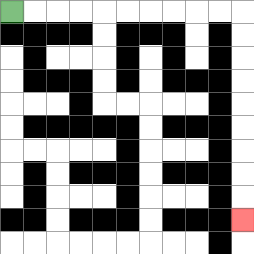{'start': '[0, 0]', 'end': '[10, 9]', 'path_directions': 'R,R,R,R,R,R,R,R,R,R,D,D,D,D,D,D,D,D,D', 'path_coordinates': '[[0, 0], [1, 0], [2, 0], [3, 0], [4, 0], [5, 0], [6, 0], [7, 0], [8, 0], [9, 0], [10, 0], [10, 1], [10, 2], [10, 3], [10, 4], [10, 5], [10, 6], [10, 7], [10, 8], [10, 9]]'}